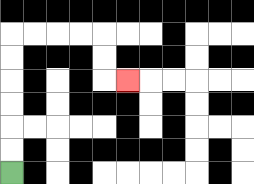{'start': '[0, 7]', 'end': '[5, 3]', 'path_directions': 'U,U,U,U,U,U,R,R,R,R,D,D,R', 'path_coordinates': '[[0, 7], [0, 6], [0, 5], [0, 4], [0, 3], [0, 2], [0, 1], [1, 1], [2, 1], [3, 1], [4, 1], [4, 2], [4, 3], [5, 3]]'}